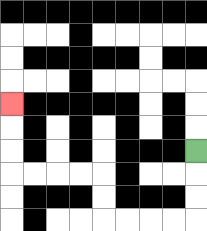{'start': '[8, 6]', 'end': '[0, 4]', 'path_directions': 'D,D,D,L,L,L,L,U,U,L,L,L,L,U,U,U', 'path_coordinates': '[[8, 6], [8, 7], [8, 8], [8, 9], [7, 9], [6, 9], [5, 9], [4, 9], [4, 8], [4, 7], [3, 7], [2, 7], [1, 7], [0, 7], [0, 6], [0, 5], [0, 4]]'}